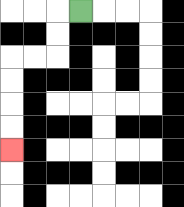{'start': '[3, 0]', 'end': '[0, 6]', 'path_directions': 'L,D,D,L,L,D,D,D,D', 'path_coordinates': '[[3, 0], [2, 0], [2, 1], [2, 2], [1, 2], [0, 2], [0, 3], [0, 4], [0, 5], [0, 6]]'}